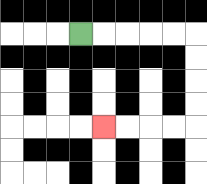{'start': '[3, 1]', 'end': '[4, 5]', 'path_directions': 'R,R,R,R,R,D,D,D,D,L,L,L,L', 'path_coordinates': '[[3, 1], [4, 1], [5, 1], [6, 1], [7, 1], [8, 1], [8, 2], [8, 3], [8, 4], [8, 5], [7, 5], [6, 5], [5, 5], [4, 5]]'}